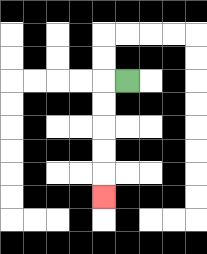{'start': '[5, 3]', 'end': '[4, 8]', 'path_directions': 'L,D,D,D,D,D', 'path_coordinates': '[[5, 3], [4, 3], [4, 4], [4, 5], [4, 6], [4, 7], [4, 8]]'}